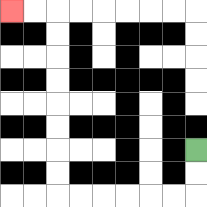{'start': '[8, 6]', 'end': '[0, 0]', 'path_directions': 'D,D,L,L,L,L,L,L,U,U,U,U,U,U,U,U,L,L', 'path_coordinates': '[[8, 6], [8, 7], [8, 8], [7, 8], [6, 8], [5, 8], [4, 8], [3, 8], [2, 8], [2, 7], [2, 6], [2, 5], [2, 4], [2, 3], [2, 2], [2, 1], [2, 0], [1, 0], [0, 0]]'}